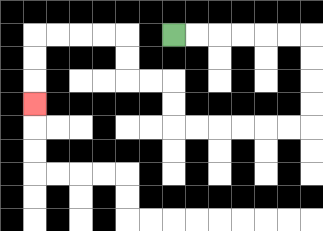{'start': '[7, 1]', 'end': '[1, 4]', 'path_directions': 'R,R,R,R,R,R,D,D,D,D,L,L,L,L,L,L,U,U,L,L,U,U,L,L,L,L,D,D,D', 'path_coordinates': '[[7, 1], [8, 1], [9, 1], [10, 1], [11, 1], [12, 1], [13, 1], [13, 2], [13, 3], [13, 4], [13, 5], [12, 5], [11, 5], [10, 5], [9, 5], [8, 5], [7, 5], [7, 4], [7, 3], [6, 3], [5, 3], [5, 2], [5, 1], [4, 1], [3, 1], [2, 1], [1, 1], [1, 2], [1, 3], [1, 4]]'}